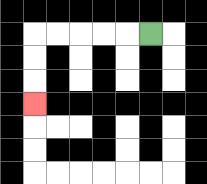{'start': '[6, 1]', 'end': '[1, 4]', 'path_directions': 'L,L,L,L,L,D,D,D', 'path_coordinates': '[[6, 1], [5, 1], [4, 1], [3, 1], [2, 1], [1, 1], [1, 2], [1, 3], [1, 4]]'}